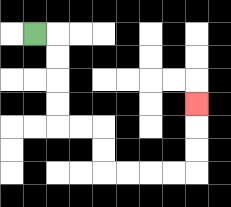{'start': '[1, 1]', 'end': '[8, 4]', 'path_directions': 'R,D,D,D,D,R,R,D,D,R,R,R,R,U,U,U', 'path_coordinates': '[[1, 1], [2, 1], [2, 2], [2, 3], [2, 4], [2, 5], [3, 5], [4, 5], [4, 6], [4, 7], [5, 7], [6, 7], [7, 7], [8, 7], [8, 6], [8, 5], [8, 4]]'}